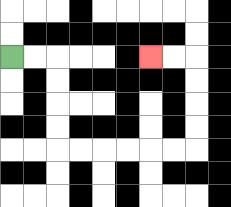{'start': '[0, 2]', 'end': '[6, 2]', 'path_directions': 'R,R,D,D,D,D,R,R,R,R,R,R,U,U,U,U,L,L', 'path_coordinates': '[[0, 2], [1, 2], [2, 2], [2, 3], [2, 4], [2, 5], [2, 6], [3, 6], [4, 6], [5, 6], [6, 6], [7, 6], [8, 6], [8, 5], [8, 4], [8, 3], [8, 2], [7, 2], [6, 2]]'}